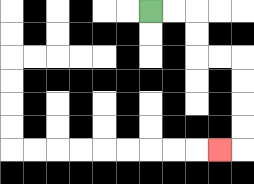{'start': '[6, 0]', 'end': '[9, 6]', 'path_directions': 'R,R,D,D,R,R,D,D,D,D,L', 'path_coordinates': '[[6, 0], [7, 0], [8, 0], [8, 1], [8, 2], [9, 2], [10, 2], [10, 3], [10, 4], [10, 5], [10, 6], [9, 6]]'}